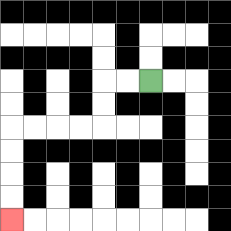{'start': '[6, 3]', 'end': '[0, 9]', 'path_directions': 'L,L,D,D,L,L,L,L,D,D,D,D', 'path_coordinates': '[[6, 3], [5, 3], [4, 3], [4, 4], [4, 5], [3, 5], [2, 5], [1, 5], [0, 5], [0, 6], [0, 7], [0, 8], [0, 9]]'}